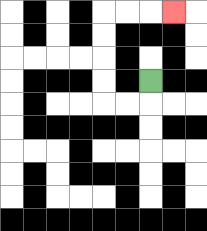{'start': '[6, 3]', 'end': '[7, 0]', 'path_directions': 'D,L,L,U,U,U,U,R,R,R', 'path_coordinates': '[[6, 3], [6, 4], [5, 4], [4, 4], [4, 3], [4, 2], [4, 1], [4, 0], [5, 0], [6, 0], [7, 0]]'}